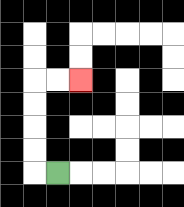{'start': '[2, 7]', 'end': '[3, 3]', 'path_directions': 'L,U,U,U,U,R,R', 'path_coordinates': '[[2, 7], [1, 7], [1, 6], [1, 5], [1, 4], [1, 3], [2, 3], [3, 3]]'}